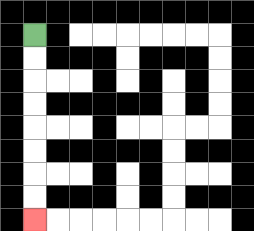{'start': '[1, 1]', 'end': '[1, 9]', 'path_directions': 'D,D,D,D,D,D,D,D', 'path_coordinates': '[[1, 1], [1, 2], [1, 3], [1, 4], [1, 5], [1, 6], [1, 7], [1, 8], [1, 9]]'}